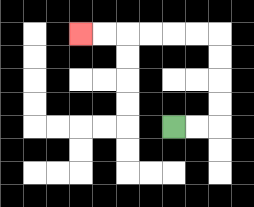{'start': '[7, 5]', 'end': '[3, 1]', 'path_directions': 'R,R,U,U,U,U,L,L,L,L,L,L', 'path_coordinates': '[[7, 5], [8, 5], [9, 5], [9, 4], [9, 3], [9, 2], [9, 1], [8, 1], [7, 1], [6, 1], [5, 1], [4, 1], [3, 1]]'}